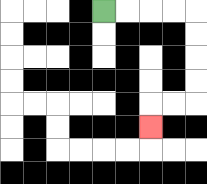{'start': '[4, 0]', 'end': '[6, 5]', 'path_directions': 'R,R,R,R,D,D,D,D,L,L,D', 'path_coordinates': '[[4, 0], [5, 0], [6, 0], [7, 0], [8, 0], [8, 1], [8, 2], [8, 3], [8, 4], [7, 4], [6, 4], [6, 5]]'}